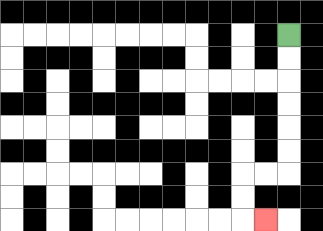{'start': '[12, 1]', 'end': '[11, 9]', 'path_directions': 'D,D,D,D,D,D,L,L,D,D,R', 'path_coordinates': '[[12, 1], [12, 2], [12, 3], [12, 4], [12, 5], [12, 6], [12, 7], [11, 7], [10, 7], [10, 8], [10, 9], [11, 9]]'}